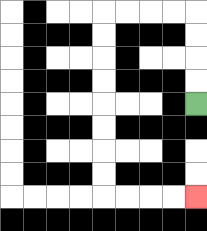{'start': '[8, 4]', 'end': '[8, 8]', 'path_directions': 'U,U,U,U,L,L,L,L,D,D,D,D,D,D,D,D,R,R,R,R', 'path_coordinates': '[[8, 4], [8, 3], [8, 2], [8, 1], [8, 0], [7, 0], [6, 0], [5, 0], [4, 0], [4, 1], [4, 2], [4, 3], [4, 4], [4, 5], [4, 6], [4, 7], [4, 8], [5, 8], [6, 8], [7, 8], [8, 8]]'}